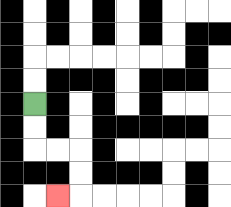{'start': '[1, 4]', 'end': '[2, 8]', 'path_directions': 'D,D,R,R,D,D,L', 'path_coordinates': '[[1, 4], [1, 5], [1, 6], [2, 6], [3, 6], [3, 7], [3, 8], [2, 8]]'}